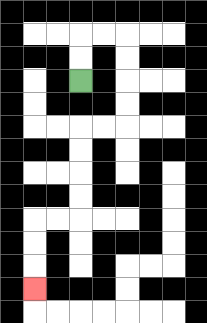{'start': '[3, 3]', 'end': '[1, 12]', 'path_directions': 'U,U,R,R,D,D,D,D,L,L,D,D,D,D,L,L,D,D,D', 'path_coordinates': '[[3, 3], [3, 2], [3, 1], [4, 1], [5, 1], [5, 2], [5, 3], [5, 4], [5, 5], [4, 5], [3, 5], [3, 6], [3, 7], [3, 8], [3, 9], [2, 9], [1, 9], [1, 10], [1, 11], [1, 12]]'}